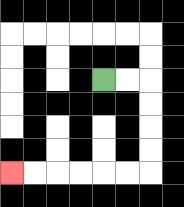{'start': '[4, 3]', 'end': '[0, 7]', 'path_directions': 'R,R,D,D,D,D,L,L,L,L,L,L', 'path_coordinates': '[[4, 3], [5, 3], [6, 3], [6, 4], [6, 5], [6, 6], [6, 7], [5, 7], [4, 7], [3, 7], [2, 7], [1, 7], [0, 7]]'}